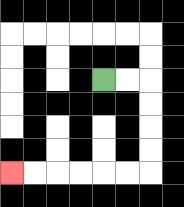{'start': '[4, 3]', 'end': '[0, 7]', 'path_directions': 'R,R,D,D,D,D,L,L,L,L,L,L', 'path_coordinates': '[[4, 3], [5, 3], [6, 3], [6, 4], [6, 5], [6, 6], [6, 7], [5, 7], [4, 7], [3, 7], [2, 7], [1, 7], [0, 7]]'}